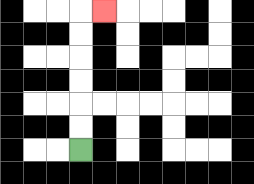{'start': '[3, 6]', 'end': '[4, 0]', 'path_directions': 'U,U,U,U,U,U,R', 'path_coordinates': '[[3, 6], [3, 5], [3, 4], [3, 3], [3, 2], [3, 1], [3, 0], [4, 0]]'}